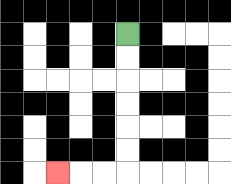{'start': '[5, 1]', 'end': '[2, 7]', 'path_directions': 'D,D,D,D,D,D,L,L,L', 'path_coordinates': '[[5, 1], [5, 2], [5, 3], [5, 4], [5, 5], [5, 6], [5, 7], [4, 7], [3, 7], [2, 7]]'}